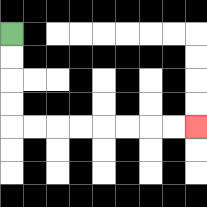{'start': '[0, 1]', 'end': '[8, 5]', 'path_directions': 'D,D,D,D,R,R,R,R,R,R,R,R', 'path_coordinates': '[[0, 1], [0, 2], [0, 3], [0, 4], [0, 5], [1, 5], [2, 5], [3, 5], [4, 5], [5, 5], [6, 5], [7, 5], [8, 5]]'}